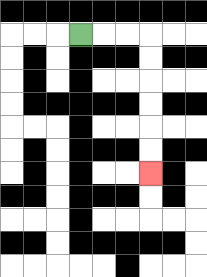{'start': '[3, 1]', 'end': '[6, 7]', 'path_directions': 'R,R,R,D,D,D,D,D,D', 'path_coordinates': '[[3, 1], [4, 1], [5, 1], [6, 1], [6, 2], [6, 3], [6, 4], [6, 5], [6, 6], [6, 7]]'}